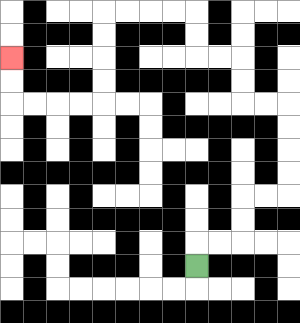{'start': '[8, 11]', 'end': '[0, 2]', 'path_directions': 'U,R,R,U,U,R,R,U,U,U,U,L,L,U,U,L,L,U,U,L,L,L,L,D,D,D,D,L,L,L,L,U,U', 'path_coordinates': '[[8, 11], [8, 10], [9, 10], [10, 10], [10, 9], [10, 8], [11, 8], [12, 8], [12, 7], [12, 6], [12, 5], [12, 4], [11, 4], [10, 4], [10, 3], [10, 2], [9, 2], [8, 2], [8, 1], [8, 0], [7, 0], [6, 0], [5, 0], [4, 0], [4, 1], [4, 2], [4, 3], [4, 4], [3, 4], [2, 4], [1, 4], [0, 4], [0, 3], [0, 2]]'}